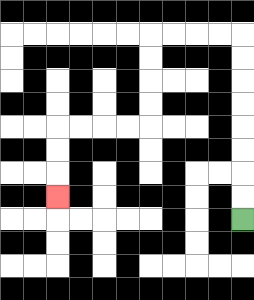{'start': '[10, 9]', 'end': '[2, 8]', 'path_directions': 'U,U,U,U,U,U,U,U,L,L,L,L,D,D,D,D,L,L,L,L,D,D,D', 'path_coordinates': '[[10, 9], [10, 8], [10, 7], [10, 6], [10, 5], [10, 4], [10, 3], [10, 2], [10, 1], [9, 1], [8, 1], [7, 1], [6, 1], [6, 2], [6, 3], [6, 4], [6, 5], [5, 5], [4, 5], [3, 5], [2, 5], [2, 6], [2, 7], [2, 8]]'}